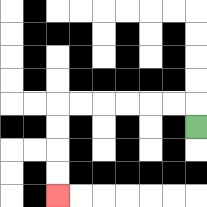{'start': '[8, 5]', 'end': '[2, 8]', 'path_directions': 'U,L,L,L,L,L,L,D,D,D,D', 'path_coordinates': '[[8, 5], [8, 4], [7, 4], [6, 4], [5, 4], [4, 4], [3, 4], [2, 4], [2, 5], [2, 6], [2, 7], [2, 8]]'}